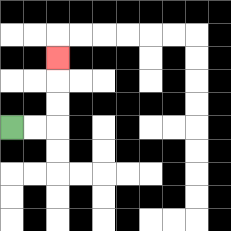{'start': '[0, 5]', 'end': '[2, 2]', 'path_directions': 'R,R,U,U,U', 'path_coordinates': '[[0, 5], [1, 5], [2, 5], [2, 4], [2, 3], [2, 2]]'}